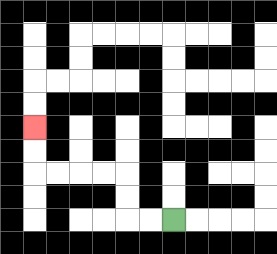{'start': '[7, 9]', 'end': '[1, 5]', 'path_directions': 'L,L,U,U,L,L,L,L,U,U', 'path_coordinates': '[[7, 9], [6, 9], [5, 9], [5, 8], [5, 7], [4, 7], [3, 7], [2, 7], [1, 7], [1, 6], [1, 5]]'}